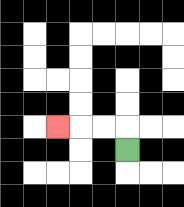{'start': '[5, 6]', 'end': '[2, 5]', 'path_directions': 'U,L,L,L', 'path_coordinates': '[[5, 6], [5, 5], [4, 5], [3, 5], [2, 5]]'}